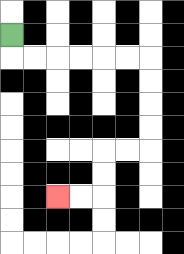{'start': '[0, 1]', 'end': '[2, 8]', 'path_directions': 'D,R,R,R,R,R,R,D,D,D,D,L,L,D,D,L,L', 'path_coordinates': '[[0, 1], [0, 2], [1, 2], [2, 2], [3, 2], [4, 2], [5, 2], [6, 2], [6, 3], [6, 4], [6, 5], [6, 6], [5, 6], [4, 6], [4, 7], [4, 8], [3, 8], [2, 8]]'}